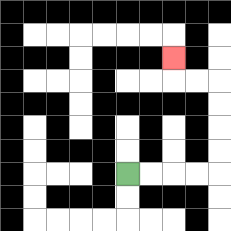{'start': '[5, 7]', 'end': '[7, 2]', 'path_directions': 'R,R,R,R,U,U,U,U,L,L,U', 'path_coordinates': '[[5, 7], [6, 7], [7, 7], [8, 7], [9, 7], [9, 6], [9, 5], [9, 4], [9, 3], [8, 3], [7, 3], [7, 2]]'}